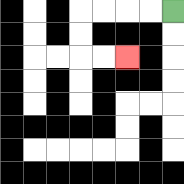{'start': '[7, 0]', 'end': '[5, 2]', 'path_directions': 'L,L,L,L,D,D,R,R', 'path_coordinates': '[[7, 0], [6, 0], [5, 0], [4, 0], [3, 0], [3, 1], [3, 2], [4, 2], [5, 2]]'}